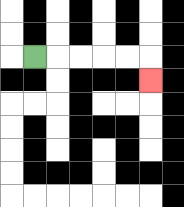{'start': '[1, 2]', 'end': '[6, 3]', 'path_directions': 'R,R,R,R,R,D', 'path_coordinates': '[[1, 2], [2, 2], [3, 2], [4, 2], [5, 2], [6, 2], [6, 3]]'}